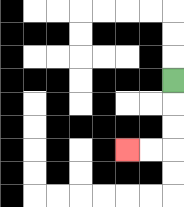{'start': '[7, 3]', 'end': '[5, 6]', 'path_directions': 'D,D,D,L,L', 'path_coordinates': '[[7, 3], [7, 4], [7, 5], [7, 6], [6, 6], [5, 6]]'}